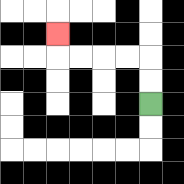{'start': '[6, 4]', 'end': '[2, 1]', 'path_directions': 'U,U,L,L,L,L,U', 'path_coordinates': '[[6, 4], [6, 3], [6, 2], [5, 2], [4, 2], [3, 2], [2, 2], [2, 1]]'}